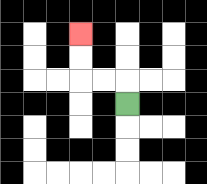{'start': '[5, 4]', 'end': '[3, 1]', 'path_directions': 'U,L,L,U,U', 'path_coordinates': '[[5, 4], [5, 3], [4, 3], [3, 3], [3, 2], [3, 1]]'}